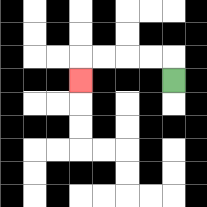{'start': '[7, 3]', 'end': '[3, 3]', 'path_directions': 'U,L,L,L,L,D', 'path_coordinates': '[[7, 3], [7, 2], [6, 2], [5, 2], [4, 2], [3, 2], [3, 3]]'}